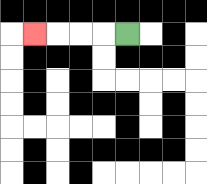{'start': '[5, 1]', 'end': '[1, 1]', 'path_directions': 'L,L,L,L', 'path_coordinates': '[[5, 1], [4, 1], [3, 1], [2, 1], [1, 1]]'}